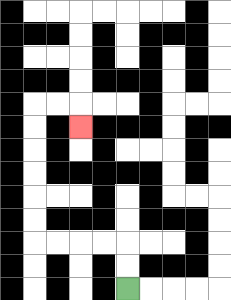{'start': '[5, 12]', 'end': '[3, 5]', 'path_directions': 'U,U,L,L,L,L,U,U,U,U,U,U,R,R,D', 'path_coordinates': '[[5, 12], [5, 11], [5, 10], [4, 10], [3, 10], [2, 10], [1, 10], [1, 9], [1, 8], [1, 7], [1, 6], [1, 5], [1, 4], [2, 4], [3, 4], [3, 5]]'}